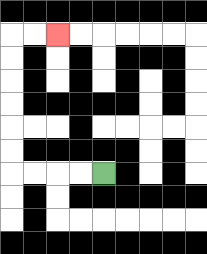{'start': '[4, 7]', 'end': '[2, 1]', 'path_directions': 'L,L,L,L,U,U,U,U,U,U,R,R', 'path_coordinates': '[[4, 7], [3, 7], [2, 7], [1, 7], [0, 7], [0, 6], [0, 5], [0, 4], [0, 3], [0, 2], [0, 1], [1, 1], [2, 1]]'}